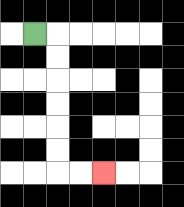{'start': '[1, 1]', 'end': '[4, 7]', 'path_directions': 'R,D,D,D,D,D,D,R,R', 'path_coordinates': '[[1, 1], [2, 1], [2, 2], [2, 3], [2, 4], [2, 5], [2, 6], [2, 7], [3, 7], [4, 7]]'}